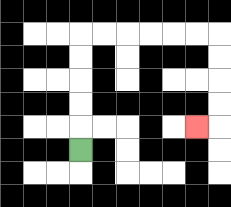{'start': '[3, 6]', 'end': '[8, 5]', 'path_directions': 'U,U,U,U,U,R,R,R,R,R,R,D,D,D,D,L', 'path_coordinates': '[[3, 6], [3, 5], [3, 4], [3, 3], [3, 2], [3, 1], [4, 1], [5, 1], [6, 1], [7, 1], [8, 1], [9, 1], [9, 2], [9, 3], [9, 4], [9, 5], [8, 5]]'}